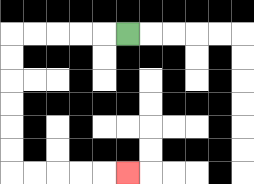{'start': '[5, 1]', 'end': '[5, 7]', 'path_directions': 'L,L,L,L,L,D,D,D,D,D,D,R,R,R,R,R', 'path_coordinates': '[[5, 1], [4, 1], [3, 1], [2, 1], [1, 1], [0, 1], [0, 2], [0, 3], [0, 4], [0, 5], [0, 6], [0, 7], [1, 7], [2, 7], [3, 7], [4, 7], [5, 7]]'}